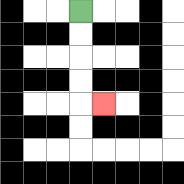{'start': '[3, 0]', 'end': '[4, 4]', 'path_directions': 'D,D,D,D,R', 'path_coordinates': '[[3, 0], [3, 1], [3, 2], [3, 3], [3, 4], [4, 4]]'}